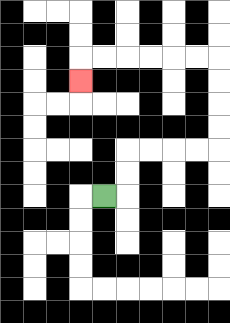{'start': '[4, 8]', 'end': '[3, 3]', 'path_directions': 'R,U,U,R,R,R,R,U,U,U,U,L,L,L,L,L,L,D', 'path_coordinates': '[[4, 8], [5, 8], [5, 7], [5, 6], [6, 6], [7, 6], [8, 6], [9, 6], [9, 5], [9, 4], [9, 3], [9, 2], [8, 2], [7, 2], [6, 2], [5, 2], [4, 2], [3, 2], [3, 3]]'}